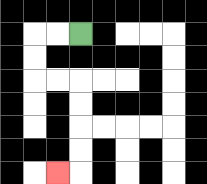{'start': '[3, 1]', 'end': '[2, 7]', 'path_directions': 'L,L,D,D,R,R,D,D,D,D,L', 'path_coordinates': '[[3, 1], [2, 1], [1, 1], [1, 2], [1, 3], [2, 3], [3, 3], [3, 4], [3, 5], [3, 6], [3, 7], [2, 7]]'}